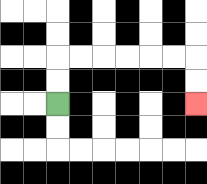{'start': '[2, 4]', 'end': '[8, 4]', 'path_directions': 'U,U,R,R,R,R,R,R,D,D', 'path_coordinates': '[[2, 4], [2, 3], [2, 2], [3, 2], [4, 2], [5, 2], [6, 2], [7, 2], [8, 2], [8, 3], [8, 4]]'}